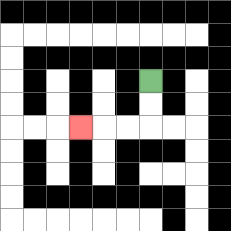{'start': '[6, 3]', 'end': '[3, 5]', 'path_directions': 'D,D,L,L,L', 'path_coordinates': '[[6, 3], [6, 4], [6, 5], [5, 5], [4, 5], [3, 5]]'}